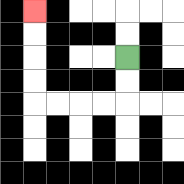{'start': '[5, 2]', 'end': '[1, 0]', 'path_directions': 'D,D,L,L,L,L,U,U,U,U', 'path_coordinates': '[[5, 2], [5, 3], [5, 4], [4, 4], [3, 4], [2, 4], [1, 4], [1, 3], [1, 2], [1, 1], [1, 0]]'}